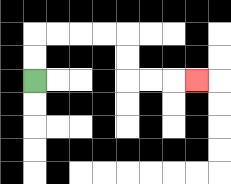{'start': '[1, 3]', 'end': '[8, 3]', 'path_directions': 'U,U,R,R,R,R,D,D,R,R,R', 'path_coordinates': '[[1, 3], [1, 2], [1, 1], [2, 1], [3, 1], [4, 1], [5, 1], [5, 2], [5, 3], [6, 3], [7, 3], [8, 3]]'}